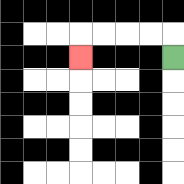{'start': '[7, 2]', 'end': '[3, 2]', 'path_directions': 'U,L,L,L,L,D', 'path_coordinates': '[[7, 2], [7, 1], [6, 1], [5, 1], [4, 1], [3, 1], [3, 2]]'}